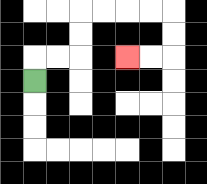{'start': '[1, 3]', 'end': '[5, 2]', 'path_directions': 'U,R,R,U,U,R,R,R,R,D,D,L,L', 'path_coordinates': '[[1, 3], [1, 2], [2, 2], [3, 2], [3, 1], [3, 0], [4, 0], [5, 0], [6, 0], [7, 0], [7, 1], [7, 2], [6, 2], [5, 2]]'}